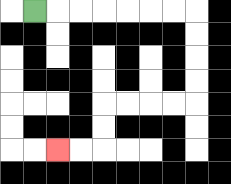{'start': '[1, 0]', 'end': '[2, 6]', 'path_directions': 'R,R,R,R,R,R,R,D,D,D,D,L,L,L,L,D,D,L,L', 'path_coordinates': '[[1, 0], [2, 0], [3, 0], [4, 0], [5, 0], [6, 0], [7, 0], [8, 0], [8, 1], [8, 2], [8, 3], [8, 4], [7, 4], [6, 4], [5, 4], [4, 4], [4, 5], [4, 6], [3, 6], [2, 6]]'}